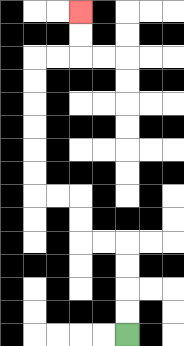{'start': '[5, 14]', 'end': '[3, 0]', 'path_directions': 'U,U,U,U,L,L,U,U,L,L,U,U,U,U,U,U,R,R,U,U', 'path_coordinates': '[[5, 14], [5, 13], [5, 12], [5, 11], [5, 10], [4, 10], [3, 10], [3, 9], [3, 8], [2, 8], [1, 8], [1, 7], [1, 6], [1, 5], [1, 4], [1, 3], [1, 2], [2, 2], [3, 2], [3, 1], [3, 0]]'}